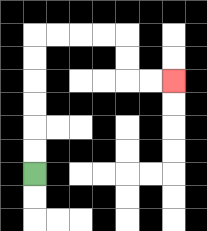{'start': '[1, 7]', 'end': '[7, 3]', 'path_directions': 'U,U,U,U,U,U,R,R,R,R,D,D,R,R', 'path_coordinates': '[[1, 7], [1, 6], [1, 5], [1, 4], [1, 3], [1, 2], [1, 1], [2, 1], [3, 1], [4, 1], [5, 1], [5, 2], [5, 3], [6, 3], [7, 3]]'}